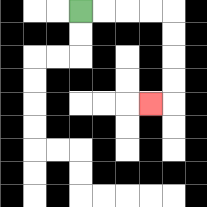{'start': '[3, 0]', 'end': '[6, 4]', 'path_directions': 'R,R,R,R,D,D,D,D,L', 'path_coordinates': '[[3, 0], [4, 0], [5, 0], [6, 0], [7, 0], [7, 1], [7, 2], [7, 3], [7, 4], [6, 4]]'}